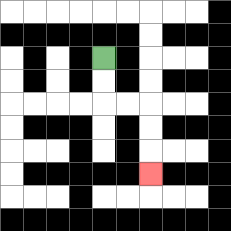{'start': '[4, 2]', 'end': '[6, 7]', 'path_directions': 'D,D,R,R,D,D,D', 'path_coordinates': '[[4, 2], [4, 3], [4, 4], [5, 4], [6, 4], [6, 5], [6, 6], [6, 7]]'}